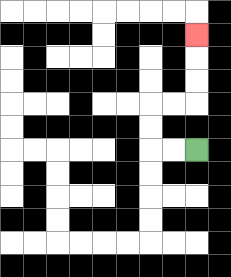{'start': '[8, 6]', 'end': '[8, 1]', 'path_directions': 'L,L,U,U,R,R,U,U,U', 'path_coordinates': '[[8, 6], [7, 6], [6, 6], [6, 5], [6, 4], [7, 4], [8, 4], [8, 3], [8, 2], [8, 1]]'}